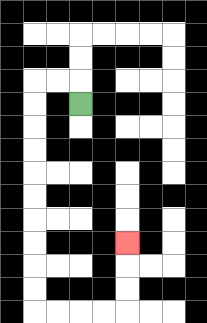{'start': '[3, 4]', 'end': '[5, 10]', 'path_directions': 'U,L,L,D,D,D,D,D,D,D,D,D,D,R,R,R,R,U,U,U', 'path_coordinates': '[[3, 4], [3, 3], [2, 3], [1, 3], [1, 4], [1, 5], [1, 6], [1, 7], [1, 8], [1, 9], [1, 10], [1, 11], [1, 12], [1, 13], [2, 13], [3, 13], [4, 13], [5, 13], [5, 12], [5, 11], [5, 10]]'}